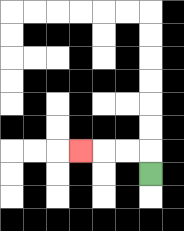{'start': '[6, 7]', 'end': '[3, 6]', 'path_directions': 'U,L,L,L', 'path_coordinates': '[[6, 7], [6, 6], [5, 6], [4, 6], [3, 6]]'}